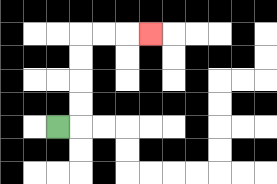{'start': '[2, 5]', 'end': '[6, 1]', 'path_directions': 'R,U,U,U,U,R,R,R', 'path_coordinates': '[[2, 5], [3, 5], [3, 4], [3, 3], [3, 2], [3, 1], [4, 1], [5, 1], [6, 1]]'}